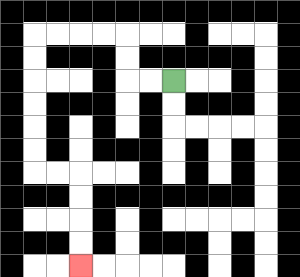{'start': '[7, 3]', 'end': '[3, 11]', 'path_directions': 'L,L,U,U,L,L,L,L,D,D,D,D,D,D,R,R,D,D,D,D', 'path_coordinates': '[[7, 3], [6, 3], [5, 3], [5, 2], [5, 1], [4, 1], [3, 1], [2, 1], [1, 1], [1, 2], [1, 3], [1, 4], [1, 5], [1, 6], [1, 7], [2, 7], [3, 7], [3, 8], [3, 9], [3, 10], [3, 11]]'}